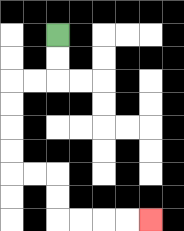{'start': '[2, 1]', 'end': '[6, 9]', 'path_directions': 'D,D,L,L,D,D,D,D,R,R,D,D,R,R,R,R', 'path_coordinates': '[[2, 1], [2, 2], [2, 3], [1, 3], [0, 3], [0, 4], [0, 5], [0, 6], [0, 7], [1, 7], [2, 7], [2, 8], [2, 9], [3, 9], [4, 9], [5, 9], [6, 9]]'}